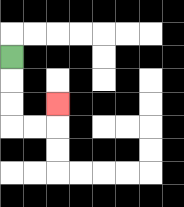{'start': '[0, 2]', 'end': '[2, 4]', 'path_directions': 'D,D,D,R,R,U', 'path_coordinates': '[[0, 2], [0, 3], [0, 4], [0, 5], [1, 5], [2, 5], [2, 4]]'}